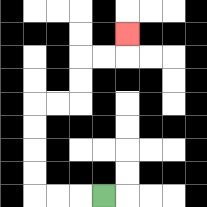{'start': '[4, 8]', 'end': '[5, 1]', 'path_directions': 'L,L,L,U,U,U,U,R,R,U,U,R,R,U', 'path_coordinates': '[[4, 8], [3, 8], [2, 8], [1, 8], [1, 7], [1, 6], [1, 5], [1, 4], [2, 4], [3, 4], [3, 3], [3, 2], [4, 2], [5, 2], [5, 1]]'}